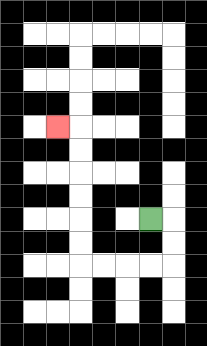{'start': '[6, 9]', 'end': '[2, 5]', 'path_directions': 'R,D,D,L,L,L,L,U,U,U,U,U,U,L', 'path_coordinates': '[[6, 9], [7, 9], [7, 10], [7, 11], [6, 11], [5, 11], [4, 11], [3, 11], [3, 10], [3, 9], [3, 8], [3, 7], [3, 6], [3, 5], [2, 5]]'}